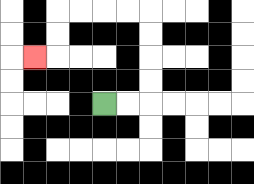{'start': '[4, 4]', 'end': '[1, 2]', 'path_directions': 'R,R,U,U,U,U,L,L,L,L,D,D,L', 'path_coordinates': '[[4, 4], [5, 4], [6, 4], [6, 3], [6, 2], [6, 1], [6, 0], [5, 0], [4, 0], [3, 0], [2, 0], [2, 1], [2, 2], [1, 2]]'}